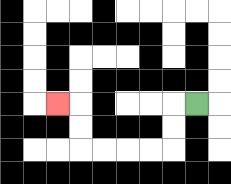{'start': '[8, 4]', 'end': '[2, 4]', 'path_directions': 'L,D,D,L,L,L,L,U,U,L', 'path_coordinates': '[[8, 4], [7, 4], [7, 5], [7, 6], [6, 6], [5, 6], [4, 6], [3, 6], [3, 5], [3, 4], [2, 4]]'}